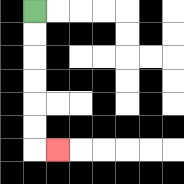{'start': '[1, 0]', 'end': '[2, 6]', 'path_directions': 'D,D,D,D,D,D,R', 'path_coordinates': '[[1, 0], [1, 1], [1, 2], [1, 3], [1, 4], [1, 5], [1, 6], [2, 6]]'}